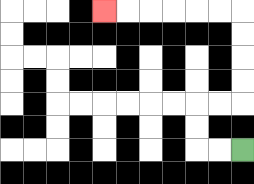{'start': '[10, 6]', 'end': '[4, 0]', 'path_directions': 'L,L,U,U,R,R,U,U,U,U,L,L,L,L,L,L', 'path_coordinates': '[[10, 6], [9, 6], [8, 6], [8, 5], [8, 4], [9, 4], [10, 4], [10, 3], [10, 2], [10, 1], [10, 0], [9, 0], [8, 0], [7, 0], [6, 0], [5, 0], [4, 0]]'}